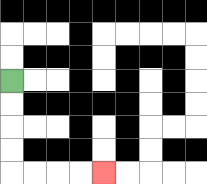{'start': '[0, 3]', 'end': '[4, 7]', 'path_directions': 'D,D,D,D,R,R,R,R', 'path_coordinates': '[[0, 3], [0, 4], [0, 5], [0, 6], [0, 7], [1, 7], [2, 7], [3, 7], [4, 7]]'}